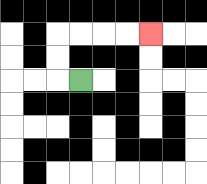{'start': '[3, 3]', 'end': '[6, 1]', 'path_directions': 'L,U,U,R,R,R,R', 'path_coordinates': '[[3, 3], [2, 3], [2, 2], [2, 1], [3, 1], [4, 1], [5, 1], [6, 1]]'}